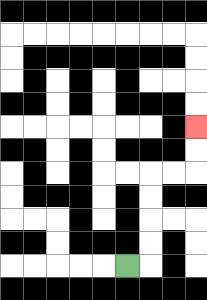{'start': '[5, 11]', 'end': '[8, 5]', 'path_directions': 'R,U,U,U,U,R,R,U,U', 'path_coordinates': '[[5, 11], [6, 11], [6, 10], [6, 9], [6, 8], [6, 7], [7, 7], [8, 7], [8, 6], [8, 5]]'}